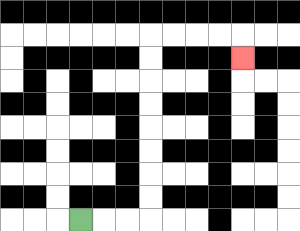{'start': '[3, 9]', 'end': '[10, 2]', 'path_directions': 'R,R,R,U,U,U,U,U,U,U,U,R,R,R,R,D', 'path_coordinates': '[[3, 9], [4, 9], [5, 9], [6, 9], [6, 8], [6, 7], [6, 6], [6, 5], [6, 4], [6, 3], [6, 2], [6, 1], [7, 1], [8, 1], [9, 1], [10, 1], [10, 2]]'}